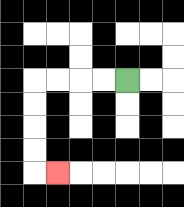{'start': '[5, 3]', 'end': '[2, 7]', 'path_directions': 'L,L,L,L,D,D,D,D,R', 'path_coordinates': '[[5, 3], [4, 3], [3, 3], [2, 3], [1, 3], [1, 4], [1, 5], [1, 6], [1, 7], [2, 7]]'}